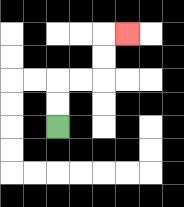{'start': '[2, 5]', 'end': '[5, 1]', 'path_directions': 'U,U,R,R,U,U,R', 'path_coordinates': '[[2, 5], [2, 4], [2, 3], [3, 3], [4, 3], [4, 2], [4, 1], [5, 1]]'}